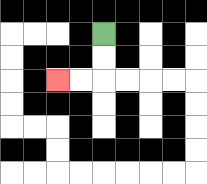{'start': '[4, 1]', 'end': '[2, 3]', 'path_directions': 'D,D,L,L', 'path_coordinates': '[[4, 1], [4, 2], [4, 3], [3, 3], [2, 3]]'}